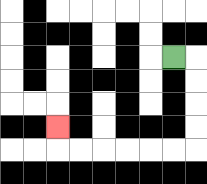{'start': '[7, 2]', 'end': '[2, 5]', 'path_directions': 'R,D,D,D,D,L,L,L,L,L,L,U', 'path_coordinates': '[[7, 2], [8, 2], [8, 3], [8, 4], [8, 5], [8, 6], [7, 6], [6, 6], [5, 6], [4, 6], [3, 6], [2, 6], [2, 5]]'}